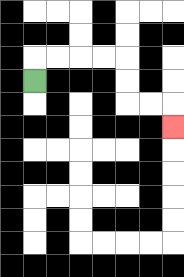{'start': '[1, 3]', 'end': '[7, 5]', 'path_directions': 'U,R,R,R,R,D,D,R,R,D', 'path_coordinates': '[[1, 3], [1, 2], [2, 2], [3, 2], [4, 2], [5, 2], [5, 3], [5, 4], [6, 4], [7, 4], [7, 5]]'}